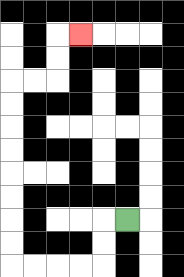{'start': '[5, 9]', 'end': '[3, 1]', 'path_directions': 'L,D,D,L,L,L,L,U,U,U,U,U,U,U,U,R,R,U,U,R', 'path_coordinates': '[[5, 9], [4, 9], [4, 10], [4, 11], [3, 11], [2, 11], [1, 11], [0, 11], [0, 10], [0, 9], [0, 8], [0, 7], [0, 6], [0, 5], [0, 4], [0, 3], [1, 3], [2, 3], [2, 2], [2, 1], [3, 1]]'}